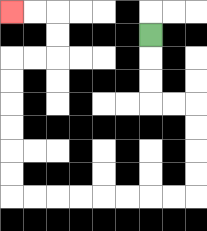{'start': '[6, 1]', 'end': '[0, 0]', 'path_directions': 'D,D,D,R,R,D,D,D,D,L,L,L,L,L,L,L,L,U,U,U,U,U,U,R,R,U,U,L,L', 'path_coordinates': '[[6, 1], [6, 2], [6, 3], [6, 4], [7, 4], [8, 4], [8, 5], [8, 6], [8, 7], [8, 8], [7, 8], [6, 8], [5, 8], [4, 8], [3, 8], [2, 8], [1, 8], [0, 8], [0, 7], [0, 6], [0, 5], [0, 4], [0, 3], [0, 2], [1, 2], [2, 2], [2, 1], [2, 0], [1, 0], [0, 0]]'}